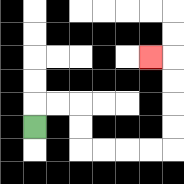{'start': '[1, 5]', 'end': '[6, 2]', 'path_directions': 'U,R,R,D,D,R,R,R,R,U,U,U,U,L', 'path_coordinates': '[[1, 5], [1, 4], [2, 4], [3, 4], [3, 5], [3, 6], [4, 6], [5, 6], [6, 6], [7, 6], [7, 5], [7, 4], [7, 3], [7, 2], [6, 2]]'}